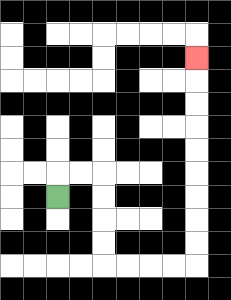{'start': '[2, 8]', 'end': '[8, 2]', 'path_directions': 'U,R,R,D,D,D,D,R,R,R,R,U,U,U,U,U,U,U,U,U', 'path_coordinates': '[[2, 8], [2, 7], [3, 7], [4, 7], [4, 8], [4, 9], [4, 10], [4, 11], [5, 11], [6, 11], [7, 11], [8, 11], [8, 10], [8, 9], [8, 8], [8, 7], [8, 6], [8, 5], [8, 4], [8, 3], [8, 2]]'}